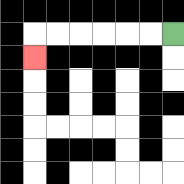{'start': '[7, 1]', 'end': '[1, 2]', 'path_directions': 'L,L,L,L,L,L,D', 'path_coordinates': '[[7, 1], [6, 1], [5, 1], [4, 1], [3, 1], [2, 1], [1, 1], [1, 2]]'}